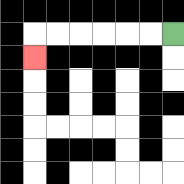{'start': '[7, 1]', 'end': '[1, 2]', 'path_directions': 'L,L,L,L,L,L,D', 'path_coordinates': '[[7, 1], [6, 1], [5, 1], [4, 1], [3, 1], [2, 1], [1, 1], [1, 2]]'}